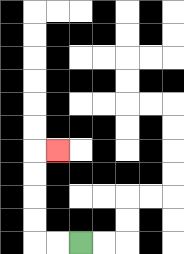{'start': '[3, 10]', 'end': '[2, 6]', 'path_directions': 'L,L,U,U,U,U,R', 'path_coordinates': '[[3, 10], [2, 10], [1, 10], [1, 9], [1, 8], [1, 7], [1, 6], [2, 6]]'}